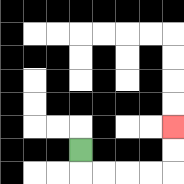{'start': '[3, 6]', 'end': '[7, 5]', 'path_directions': 'D,R,R,R,R,U,U', 'path_coordinates': '[[3, 6], [3, 7], [4, 7], [5, 7], [6, 7], [7, 7], [7, 6], [7, 5]]'}